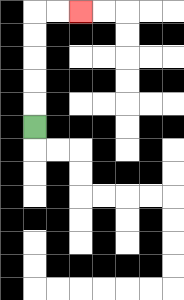{'start': '[1, 5]', 'end': '[3, 0]', 'path_directions': 'U,U,U,U,U,R,R', 'path_coordinates': '[[1, 5], [1, 4], [1, 3], [1, 2], [1, 1], [1, 0], [2, 0], [3, 0]]'}